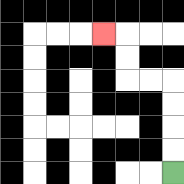{'start': '[7, 7]', 'end': '[4, 1]', 'path_directions': 'U,U,U,U,L,L,U,U,L', 'path_coordinates': '[[7, 7], [7, 6], [7, 5], [7, 4], [7, 3], [6, 3], [5, 3], [5, 2], [5, 1], [4, 1]]'}